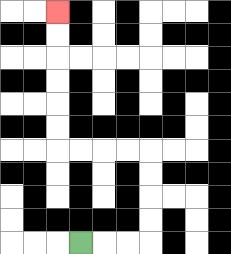{'start': '[3, 10]', 'end': '[2, 0]', 'path_directions': 'R,R,R,U,U,U,U,L,L,L,L,U,U,U,U,U,U', 'path_coordinates': '[[3, 10], [4, 10], [5, 10], [6, 10], [6, 9], [6, 8], [6, 7], [6, 6], [5, 6], [4, 6], [3, 6], [2, 6], [2, 5], [2, 4], [2, 3], [2, 2], [2, 1], [2, 0]]'}